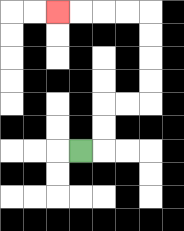{'start': '[3, 6]', 'end': '[2, 0]', 'path_directions': 'R,U,U,R,R,U,U,U,U,L,L,L,L', 'path_coordinates': '[[3, 6], [4, 6], [4, 5], [4, 4], [5, 4], [6, 4], [6, 3], [6, 2], [6, 1], [6, 0], [5, 0], [4, 0], [3, 0], [2, 0]]'}